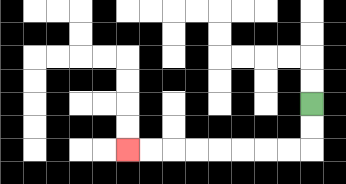{'start': '[13, 4]', 'end': '[5, 6]', 'path_directions': 'D,D,L,L,L,L,L,L,L,L', 'path_coordinates': '[[13, 4], [13, 5], [13, 6], [12, 6], [11, 6], [10, 6], [9, 6], [8, 6], [7, 6], [6, 6], [5, 6]]'}